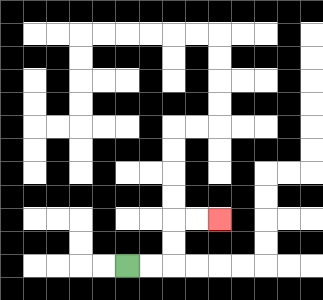{'start': '[5, 11]', 'end': '[9, 9]', 'path_directions': 'R,R,U,U,R,R', 'path_coordinates': '[[5, 11], [6, 11], [7, 11], [7, 10], [7, 9], [8, 9], [9, 9]]'}